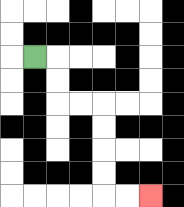{'start': '[1, 2]', 'end': '[6, 8]', 'path_directions': 'R,D,D,R,R,D,D,D,D,R,R', 'path_coordinates': '[[1, 2], [2, 2], [2, 3], [2, 4], [3, 4], [4, 4], [4, 5], [4, 6], [4, 7], [4, 8], [5, 8], [6, 8]]'}